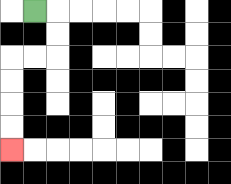{'start': '[1, 0]', 'end': '[0, 6]', 'path_directions': 'R,D,D,L,L,D,D,D,D', 'path_coordinates': '[[1, 0], [2, 0], [2, 1], [2, 2], [1, 2], [0, 2], [0, 3], [0, 4], [0, 5], [0, 6]]'}